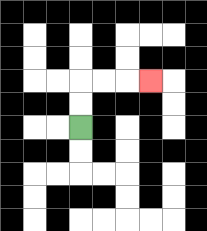{'start': '[3, 5]', 'end': '[6, 3]', 'path_directions': 'U,U,R,R,R', 'path_coordinates': '[[3, 5], [3, 4], [3, 3], [4, 3], [5, 3], [6, 3]]'}